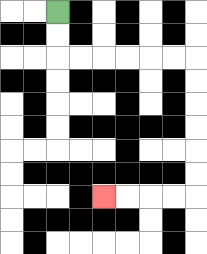{'start': '[2, 0]', 'end': '[4, 8]', 'path_directions': 'D,D,R,R,R,R,R,R,D,D,D,D,D,D,L,L,L,L', 'path_coordinates': '[[2, 0], [2, 1], [2, 2], [3, 2], [4, 2], [5, 2], [6, 2], [7, 2], [8, 2], [8, 3], [8, 4], [8, 5], [8, 6], [8, 7], [8, 8], [7, 8], [6, 8], [5, 8], [4, 8]]'}